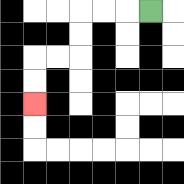{'start': '[6, 0]', 'end': '[1, 4]', 'path_directions': 'L,L,L,D,D,L,L,D,D', 'path_coordinates': '[[6, 0], [5, 0], [4, 0], [3, 0], [3, 1], [3, 2], [2, 2], [1, 2], [1, 3], [1, 4]]'}